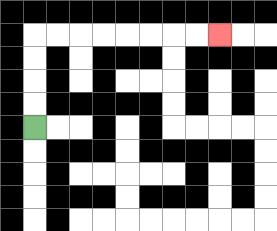{'start': '[1, 5]', 'end': '[9, 1]', 'path_directions': 'U,U,U,U,R,R,R,R,R,R,R,R', 'path_coordinates': '[[1, 5], [1, 4], [1, 3], [1, 2], [1, 1], [2, 1], [3, 1], [4, 1], [5, 1], [6, 1], [7, 1], [8, 1], [9, 1]]'}